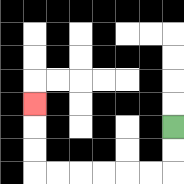{'start': '[7, 5]', 'end': '[1, 4]', 'path_directions': 'D,D,L,L,L,L,L,L,U,U,U', 'path_coordinates': '[[7, 5], [7, 6], [7, 7], [6, 7], [5, 7], [4, 7], [3, 7], [2, 7], [1, 7], [1, 6], [1, 5], [1, 4]]'}